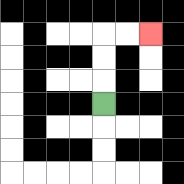{'start': '[4, 4]', 'end': '[6, 1]', 'path_directions': 'U,U,U,R,R', 'path_coordinates': '[[4, 4], [4, 3], [4, 2], [4, 1], [5, 1], [6, 1]]'}